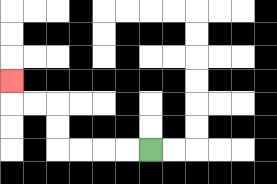{'start': '[6, 6]', 'end': '[0, 3]', 'path_directions': 'L,L,L,L,U,U,L,L,U', 'path_coordinates': '[[6, 6], [5, 6], [4, 6], [3, 6], [2, 6], [2, 5], [2, 4], [1, 4], [0, 4], [0, 3]]'}